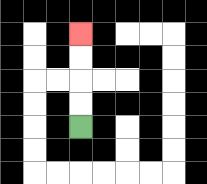{'start': '[3, 5]', 'end': '[3, 1]', 'path_directions': 'U,U,U,U', 'path_coordinates': '[[3, 5], [3, 4], [3, 3], [3, 2], [3, 1]]'}